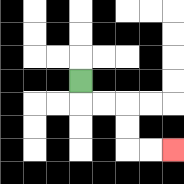{'start': '[3, 3]', 'end': '[7, 6]', 'path_directions': 'D,R,R,D,D,R,R', 'path_coordinates': '[[3, 3], [3, 4], [4, 4], [5, 4], [5, 5], [5, 6], [6, 6], [7, 6]]'}